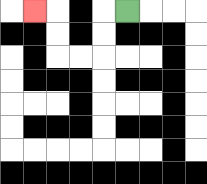{'start': '[5, 0]', 'end': '[1, 0]', 'path_directions': 'L,D,D,L,L,U,U,L', 'path_coordinates': '[[5, 0], [4, 0], [4, 1], [4, 2], [3, 2], [2, 2], [2, 1], [2, 0], [1, 0]]'}